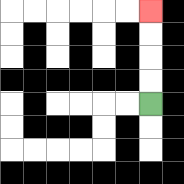{'start': '[6, 4]', 'end': '[6, 0]', 'path_directions': 'U,U,U,U', 'path_coordinates': '[[6, 4], [6, 3], [6, 2], [6, 1], [6, 0]]'}